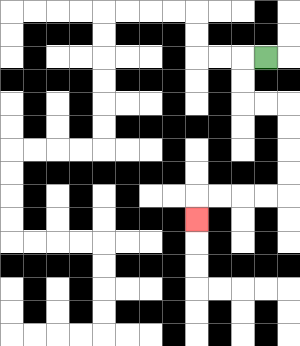{'start': '[11, 2]', 'end': '[8, 9]', 'path_directions': 'L,D,D,R,R,D,D,D,D,L,L,L,L,D', 'path_coordinates': '[[11, 2], [10, 2], [10, 3], [10, 4], [11, 4], [12, 4], [12, 5], [12, 6], [12, 7], [12, 8], [11, 8], [10, 8], [9, 8], [8, 8], [8, 9]]'}